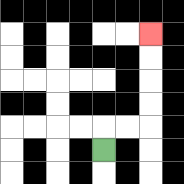{'start': '[4, 6]', 'end': '[6, 1]', 'path_directions': 'U,R,R,U,U,U,U', 'path_coordinates': '[[4, 6], [4, 5], [5, 5], [6, 5], [6, 4], [6, 3], [6, 2], [6, 1]]'}